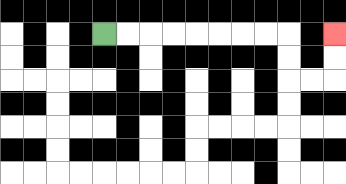{'start': '[4, 1]', 'end': '[14, 1]', 'path_directions': 'R,R,R,R,R,R,R,R,D,D,R,R,U,U', 'path_coordinates': '[[4, 1], [5, 1], [6, 1], [7, 1], [8, 1], [9, 1], [10, 1], [11, 1], [12, 1], [12, 2], [12, 3], [13, 3], [14, 3], [14, 2], [14, 1]]'}